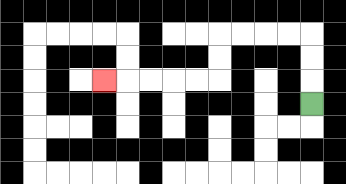{'start': '[13, 4]', 'end': '[4, 3]', 'path_directions': 'U,U,U,L,L,L,L,D,D,L,L,L,L,L', 'path_coordinates': '[[13, 4], [13, 3], [13, 2], [13, 1], [12, 1], [11, 1], [10, 1], [9, 1], [9, 2], [9, 3], [8, 3], [7, 3], [6, 3], [5, 3], [4, 3]]'}